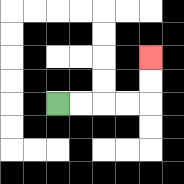{'start': '[2, 4]', 'end': '[6, 2]', 'path_directions': 'R,R,R,R,U,U', 'path_coordinates': '[[2, 4], [3, 4], [4, 4], [5, 4], [6, 4], [6, 3], [6, 2]]'}